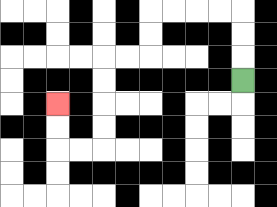{'start': '[10, 3]', 'end': '[2, 4]', 'path_directions': 'U,U,U,L,L,L,L,D,D,L,L,D,D,D,D,L,L,U,U', 'path_coordinates': '[[10, 3], [10, 2], [10, 1], [10, 0], [9, 0], [8, 0], [7, 0], [6, 0], [6, 1], [6, 2], [5, 2], [4, 2], [4, 3], [4, 4], [4, 5], [4, 6], [3, 6], [2, 6], [2, 5], [2, 4]]'}